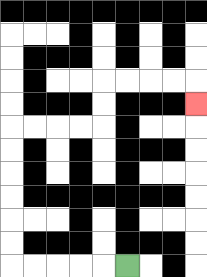{'start': '[5, 11]', 'end': '[8, 4]', 'path_directions': 'L,L,L,L,L,U,U,U,U,U,U,R,R,R,R,U,U,R,R,R,R,D', 'path_coordinates': '[[5, 11], [4, 11], [3, 11], [2, 11], [1, 11], [0, 11], [0, 10], [0, 9], [0, 8], [0, 7], [0, 6], [0, 5], [1, 5], [2, 5], [3, 5], [4, 5], [4, 4], [4, 3], [5, 3], [6, 3], [7, 3], [8, 3], [8, 4]]'}